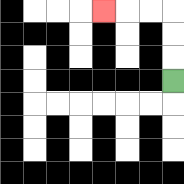{'start': '[7, 3]', 'end': '[4, 0]', 'path_directions': 'U,U,U,L,L,L', 'path_coordinates': '[[7, 3], [7, 2], [7, 1], [7, 0], [6, 0], [5, 0], [4, 0]]'}